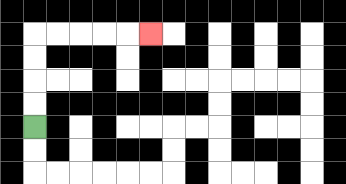{'start': '[1, 5]', 'end': '[6, 1]', 'path_directions': 'U,U,U,U,R,R,R,R,R', 'path_coordinates': '[[1, 5], [1, 4], [1, 3], [1, 2], [1, 1], [2, 1], [3, 1], [4, 1], [5, 1], [6, 1]]'}